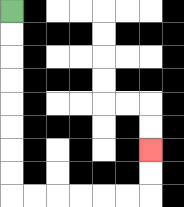{'start': '[0, 0]', 'end': '[6, 6]', 'path_directions': 'D,D,D,D,D,D,D,D,R,R,R,R,R,R,U,U', 'path_coordinates': '[[0, 0], [0, 1], [0, 2], [0, 3], [0, 4], [0, 5], [0, 6], [0, 7], [0, 8], [1, 8], [2, 8], [3, 8], [4, 8], [5, 8], [6, 8], [6, 7], [6, 6]]'}